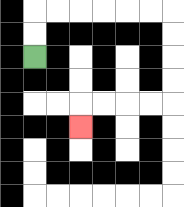{'start': '[1, 2]', 'end': '[3, 5]', 'path_directions': 'U,U,R,R,R,R,R,R,D,D,D,D,L,L,L,L,D', 'path_coordinates': '[[1, 2], [1, 1], [1, 0], [2, 0], [3, 0], [4, 0], [5, 0], [6, 0], [7, 0], [7, 1], [7, 2], [7, 3], [7, 4], [6, 4], [5, 4], [4, 4], [3, 4], [3, 5]]'}